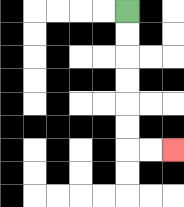{'start': '[5, 0]', 'end': '[7, 6]', 'path_directions': 'D,D,D,D,D,D,R,R', 'path_coordinates': '[[5, 0], [5, 1], [5, 2], [5, 3], [5, 4], [5, 5], [5, 6], [6, 6], [7, 6]]'}